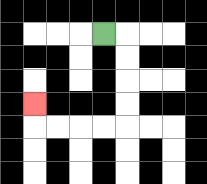{'start': '[4, 1]', 'end': '[1, 4]', 'path_directions': 'R,D,D,D,D,L,L,L,L,U', 'path_coordinates': '[[4, 1], [5, 1], [5, 2], [5, 3], [5, 4], [5, 5], [4, 5], [3, 5], [2, 5], [1, 5], [1, 4]]'}